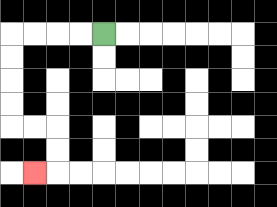{'start': '[4, 1]', 'end': '[1, 7]', 'path_directions': 'L,L,L,L,D,D,D,D,R,R,D,D,L', 'path_coordinates': '[[4, 1], [3, 1], [2, 1], [1, 1], [0, 1], [0, 2], [0, 3], [0, 4], [0, 5], [1, 5], [2, 5], [2, 6], [2, 7], [1, 7]]'}